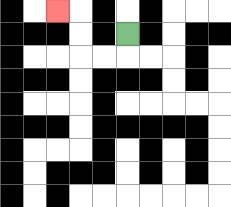{'start': '[5, 1]', 'end': '[2, 0]', 'path_directions': 'D,L,L,U,U,L', 'path_coordinates': '[[5, 1], [5, 2], [4, 2], [3, 2], [3, 1], [3, 0], [2, 0]]'}